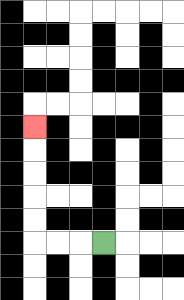{'start': '[4, 10]', 'end': '[1, 5]', 'path_directions': 'L,L,L,U,U,U,U,U', 'path_coordinates': '[[4, 10], [3, 10], [2, 10], [1, 10], [1, 9], [1, 8], [1, 7], [1, 6], [1, 5]]'}